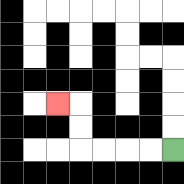{'start': '[7, 6]', 'end': '[2, 4]', 'path_directions': 'L,L,L,L,U,U,L', 'path_coordinates': '[[7, 6], [6, 6], [5, 6], [4, 6], [3, 6], [3, 5], [3, 4], [2, 4]]'}